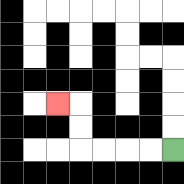{'start': '[7, 6]', 'end': '[2, 4]', 'path_directions': 'L,L,L,L,U,U,L', 'path_coordinates': '[[7, 6], [6, 6], [5, 6], [4, 6], [3, 6], [3, 5], [3, 4], [2, 4]]'}